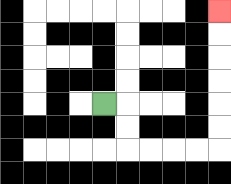{'start': '[4, 4]', 'end': '[9, 0]', 'path_directions': 'R,D,D,R,R,R,R,U,U,U,U,U,U', 'path_coordinates': '[[4, 4], [5, 4], [5, 5], [5, 6], [6, 6], [7, 6], [8, 6], [9, 6], [9, 5], [9, 4], [9, 3], [9, 2], [9, 1], [9, 0]]'}